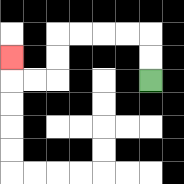{'start': '[6, 3]', 'end': '[0, 2]', 'path_directions': 'U,U,L,L,L,L,D,D,L,L,U', 'path_coordinates': '[[6, 3], [6, 2], [6, 1], [5, 1], [4, 1], [3, 1], [2, 1], [2, 2], [2, 3], [1, 3], [0, 3], [0, 2]]'}